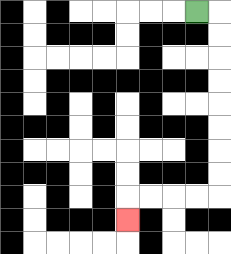{'start': '[8, 0]', 'end': '[5, 9]', 'path_directions': 'R,D,D,D,D,D,D,D,D,L,L,L,L,D', 'path_coordinates': '[[8, 0], [9, 0], [9, 1], [9, 2], [9, 3], [9, 4], [9, 5], [9, 6], [9, 7], [9, 8], [8, 8], [7, 8], [6, 8], [5, 8], [5, 9]]'}